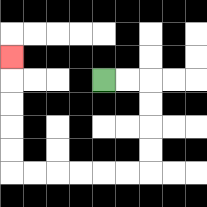{'start': '[4, 3]', 'end': '[0, 2]', 'path_directions': 'R,R,D,D,D,D,L,L,L,L,L,L,U,U,U,U,U', 'path_coordinates': '[[4, 3], [5, 3], [6, 3], [6, 4], [6, 5], [6, 6], [6, 7], [5, 7], [4, 7], [3, 7], [2, 7], [1, 7], [0, 7], [0, 6], [0, 5], [0, 4], [0, 3], [0, 2]]'}